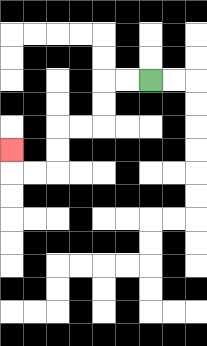{'start': '[6, 3]', 'end': '[0, 6]', 'path_directions': 'L,L,D,D,L,L,D,D,L,L,U', 'path_coordinates': '[[6, 3], [5, 3], [4, 3], [4, 4], [4, 5], [3, 5], [2, 5], [2, 6], [2, 7], [1, 7], [0, 7], [0, 6]]'}